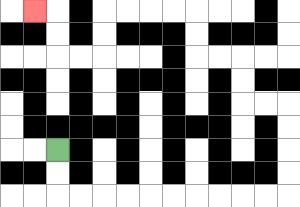{'start': '[2, 6]', 'end': '[1, 0]', 'path_directions': 'D,D,R,R,R,R,R,R,R,R,R,R,U,U,U,U,L,L,U,U,L,L,U,U,L,L,L,L,D,D,L,L,U,U,L', 'path_coordinates': '[[2, 6], [2, 7], [2, 8], [3, 8], [4, 8], [5, 8], [6, 8], [7, 8], [8, 8], [9, 8], [10, 8], [11, 8], [12, 8], [12, 7], [12, 6], [12, 5], [12, 4], [11, 4], [10, 4], [10, 3], [10, 2], [9, 2], [8, 2], [8, 1], [8, 0], [7, 0], [6, 0], [5, 0], [4, 0], [4, 1], [4, 2], [3, 2], [2, 2], [2, 1], [2, 0], [1, 0]]'}